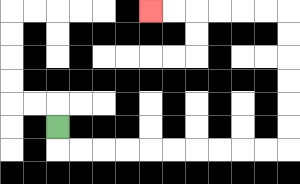{'start': '[2, 5]', 'end': '[6, 0]', 'path_directions': 'D,R,R,R,R,R,R,R,R,R,R,U,U,U,U,U,U,L,L,L,L,L,L', 'path_coordinates': '[[2, 5], [2, 6], [3, 6], [4, 6], [5, 6], [6, 6], [7, 6], [8, 6], [9, 6], [10, 6], [11, 6], [12, 6], [12, 5], [12, 4], [12, 3], [12, 2], [12, 1], [12, 0], [11, 0], [10, 0], [9, 0], [8, 0], [7, 0], [6, 0]]'}